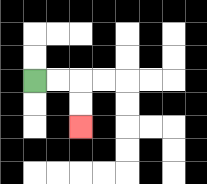{'start': '[1, 3]', 'end': '[3, 5]', 'path_directions': 'R,R,D,D', 'path_coordinates': '[[1, 3], [2, 3], [3, 3], [3, 4], [3, 5]]'}